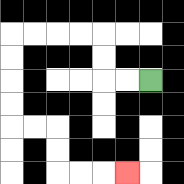{'start': '[6, 3]', 'end': '[5, 7]', 'path_directions': 'L,L,U,U,L,L,L,L,D,D,D,D,R,R,D,D,R,R,R', 'path_coordinates': '[[6, 3], [5, 3], [4, 3], [4, 2], [4, 1], [3, 1], [2, 1], [1, 1], [0, 1], [0, 2], [0, 3], [0, 4], [0, 5], [1, 5], [2, 5], [2, 6], [2, 7], [3, 7], [4, 7], [5, 7]]'}